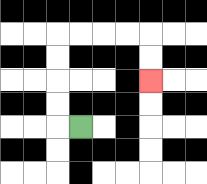{'start': '[3, 5]', 'end': '[6, 3]', 'path_directions': 'L,U,U,U,U,R,R,R,R,D,D', 'path_coordinates': '[[3, 5], [2, 5], [2, 4], [2, 3], [2, 2], [2, 1], [3, 1], [4, 1], [5, 1], [6, 1], [6, 2], [6, 3]]'}